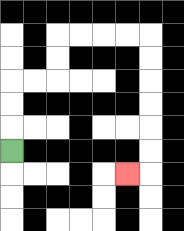{'start': '[0, 6]', 'end': '[5, 7]', 'path_directions': 'U,U,U,R,R,U,U,R,R,R,R,D,D,D,D,D,D,L', 'path_coordinates': '[[0, 6], [0, 5], [0, 4], [0, 3], [1, 3], [2, 3], [2, 2], [2, 1], [3, 1], [4, 1], [5, 1], [6, 1], [6, 2], [6, 3], [6, 4], [6, 5], [6, 6], [6, 7], [5, 7]]'}